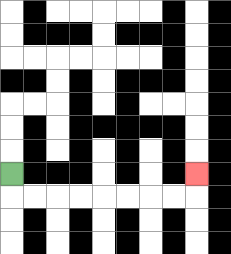{'start': '[0, 7]', 'end': '[8, 7]', 'path_directions': 'D,R,R,R,R,R,R,R,R,U', 'path_coordinates': '[[0, 7], [0, 8], [1, 8], [2, 8], [3, 8], [4, 8], [5, 8], [6, 8], [7, 8], [8, 8], [8, 7]]'}